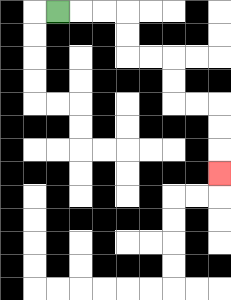{'start': '[2, 0]', 'end': '[9, 7]', 'path_directions': 'R,R,R,D,D,R,R,D,D,R,R,D,D,D', 'path_coordinates': '[[2, 0], [3, 0], [4, 0], [5, 0], [5, 1], [5, 2], [6, 2], [7, 2], [7, 3], [7, 4], [8, 4], [9, 4], [9, 5], [9, 6], [9, 7]]'}